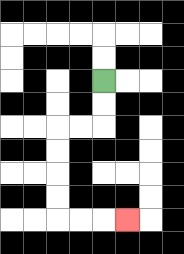{'start': '[4, 3]', 'end': '[5, 9]', 'path_directions': 'D,D,L,L,D,D,D,D,R,R,R', 'path_coordinates': '[[4, 3], [4, 4], [4, 5], [3, 5], [2, 5], [2, 6], [2, 7], [2, 8], [2, 9], [3, 9], [4, 9], [5, 9]]'}